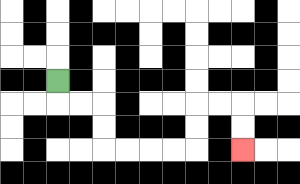{'start': '[2, 3]', 'end': '[10, 6]', 'path_directions': 'D,R,R,D,D,R,R,R,R,U,U,R,R,D,D', 'path_coordinates': '[[2, 3], [2, 4], [3, 4], [4, 4], [4, 5], [4, 6], [5, 6], [6, 6], [7, 6], [8, 6], [8, 5], [8, 4], [9, 4], [10, 4], [10, 5], [10, 6]]'}